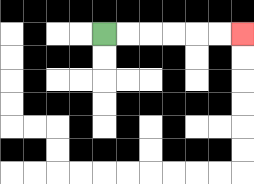{'start': '[4, 1]', 'end': '[10, 1]', 'path_directions': 'R,R,R,R,R,R', 'path_coordinates': '[[4, 1], [5, 1], [6, 1], [7, 1], [8, 1], [9, 1], [10, 1]]'}